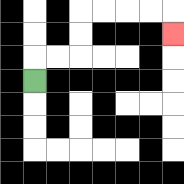{'start': '[1, 3]', 'end': '[7, 1]', 'path_directions': 'U,R,R,U,U,R,R,R,R,D', 'path_coordinates': '[[1, 3], [1, 2], [2, 2], [3, 2], [3, 1], [3, 0], [4, 0], [5, 0], [6, 0], [7, 0], [7, 1]]'}